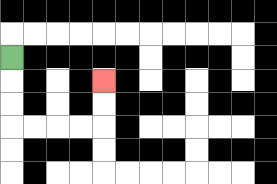{'start': '[0, 2]', 'end': '[4, 3]', 'path_directions': 'D,D,D,R,R,R,R,U,U', 'path_coordinates': '[[0, 2], [0, 3], [0, 4], [0, 5], [1, 5], [2, 5], [3, 5], [4, 5], [4, 4], [4, 3]]'}